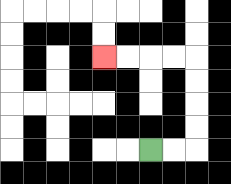{'start': '[6, 6]', 'end': '[4, 2]', 'path_directions': 'R,R,U,U,U,U,L,L,L,L', 'path_coordinates': '[[6, 6], [7, 6], [8, 6], [8, 5], [8, 4], [8, 3], [8, 2], [7, 2], [6, 2], [5, 2], [4, 2]]'}